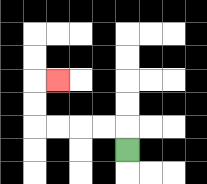{'start': '[5, 6]', 'end': '[2, 3]', 'path_directions': 'U,L,L,L,L,U,U,R', 'path_coordinates': '[[5, 6], [5, 5], [4, 5], [3, 5], [2, 5], [1, 5], [1, 4], [1, 3], [2, 3]]'}